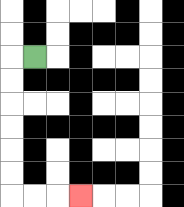{'start': '[1, 2]', 'end': '[3, 8]', 'path_directions': 'L,D,D,D,D,D,D,R,R,R', 'path_coordinates': '[[1, 2], [0, 2], [0, 3], [0, 4], [0, 5], [0, 6], [0, 7], [0, 8], [1, 8], [2, 8], [3, 8]]'}